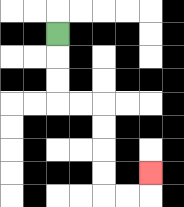{'start': '[2, 1]', 'end': '[6, 7]', 'path_directions': 'D,D,D,R,R,D,D,D,D,R,R,U', 'path_coordinates': '[[2, 1], [2, 2], [2, 3], [2, 4], [3, 4], [4, 4], [4, 5], [4, 6], [4, 7], [4, 8], [5, 8], [6, 8], [6, 7]]'}